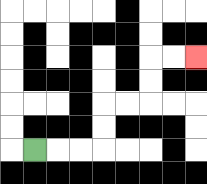{'start': '[1, 6]', 'end': '[8, 2]', 'path_directions': 'R,R,R,U,U,R,R,U,U,R,R', 'path_coordinates': '[[1, 6], [2, 6], [3, 6], [4, 6], [4, 5], [4, 4], [5, 4], [6, 4], [6, 3], [6, 2], [7, 2], [8, 2]]'}